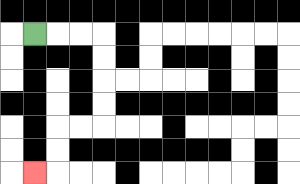{'start': '[1, 1]', 'end': '[1, 7]', 'path_directions': 'R,R,R,D,D,D,D,L,L,D,D,L', 'path_coordinates': '[[1, 1], [2, 1], [3, 1], [4, 1], [4, 2], [4, 3], [4, 4], [4, 5], [3, 5], [2, 5], [2, 6], [2, 7], [1, 7]]'}